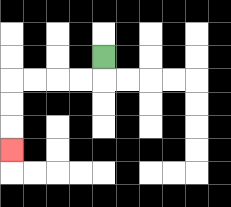{'start': '[4, 2]', 'end': '[0, 6]', 'path_directions': 'D,L,L,L,L,D,D,D', 'path_coordinates': '[[4, 2], [4, 3], [3, 3], [2, 3], [1, 3], [0, 3], [0, 4], [0, 5], [0, 6]]'}